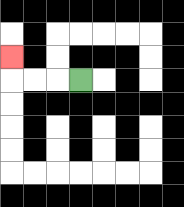{'start': '[3, 3]', 'end': '[0, 2]', 'path_directions': 'L,L,L,U', 'path_coordinates': '[[3, 3], [2, 3], [1, 3], [0, 3], [0, 2]]'}